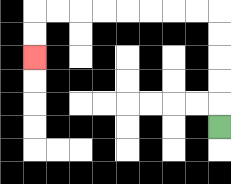{'start': '[9, 5]', 'end': '[1, 2]', 'path_directions': 'U,U,U,U,U,L,L,L,L,L,L,L,L,D,D', 'path_coordinates': '[[9, 5], [9, 4], [9, 3], [9, 2], [9, 1], [9, 0], [8, 0], [7, 0], [6, 0], [5, 0], [4, 0], [3, 0], [2, 0], [1, 0], [1, 1], [1, 2]]'}